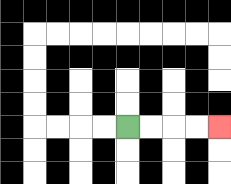{'start': '[5, 5]', 'end': '[9, 5]', 'path_directions': 'R,R,R,R', 'path_coordinates': '[[5, 5], [6, 5], [7, 5], [8, 5], [9, 5]]'}